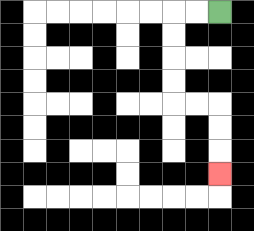{'start': '[9, 0]', 'end': '[9, 7]', 'path_directions': 'L,L,D,D,D,D,R,R,D,D,D', 'path_coordinates': '[[9, 0], [8, 0], [7, 0], [7, 1], [7, 2], [7, 3], [7, 4], [8, 4], [9, 4], [9, 5], [9, 6], [9, 7]]'}